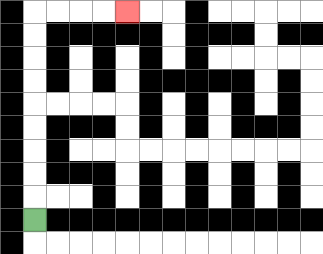{'start': '[1, 9]', 'end': '[5, 0]', 'path_directions': 'U,U,U,U,U,U,U,U,U,R,R,R,R', 'path_coordinates': '[[1, 9], [1, 8], [1, 7], [1, 6], [1, 5], [1, 4], [1, 3], [1, 2], [1, 1], [1, 0], [2, 0], [3, 0], [4, 0], [5, 0]]'}